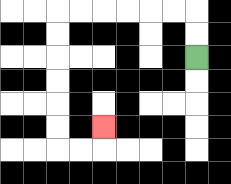{'start': '[8, 2]', 'end': '[4, 5]', 'path_directions': 'U,U,L,L,L,L,L,L,D,D,D,D,D,D,R,R,U', 'path_coordinates': '[[8, 2], [8, 1], [8, 0], [7, 0], [6, 0], [5, 0], [4, 0], [3, 0], [2, 0], [2, 1], [2, 2], [2, 3], [2, 4], [2, 5], [2, 6], [3, 6], [4, 6], [4, 5]]'}